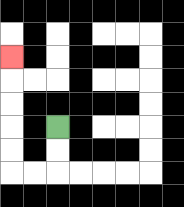{'start': '[2, 5]', 'end': '[0, 2]', 'path_directions': 'D,D,L,L,U,U,U,U,U', 'path_coordinates': '[[2, 5], [2, 6], [2, 7], [1, 7], [0, 7], [0, 6], [0, 5], [0, 4], [0, 3], [0, 2]]'}